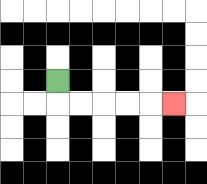{'start': '[2, 3]', 'end': '[7, 4]', 'path_directions': 'D,R,R,R,R,R', 'path_coordinates': '[[2, 3], [2, 4], [3, 4], [4, 4], [5, 4], [6, 4], [7, 4]]'}